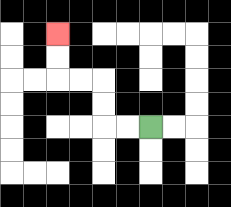{'start': '[6, 5]', 'end': '[2, 1]', 'path_directions': 'L,L,U,U,L,L,U,U', 'path_coordinates': '[[6, 5], [5, 5], [4, 5], [4, 4], [4, 3], [3, 3], [2, 3], [2, 2], [2, 1]]'}